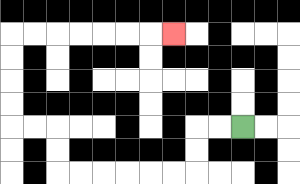{'start': '[10, 5]', 'end': '[7, 1]', 'path_directions': 'L,L,D,D,L,L,L,L,L,L,U,U,L,L,U,U,U,U,R,R,R,R,R,R,R', 'path_coordinates': '[[10, 5], [9, 5], [8, 5], [8, 6], [8, 7], [7, 7], [6, 7], [5, 7], [4, 7], [3, 7], [2, 7], [2, 6], [2, 5], [1, 5], [0, 5], [0, 4], [0, 3], [0, 2], [0, 1], [1, 1], [2, 1], [3, 1], [4, 1], [5, 1], [6, 1], [7, 1]]'}